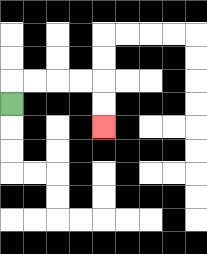{'start': '[0, 4]', 'end': '[4, 5]', 'path_directions': 'U,R,R,R,R,D,D', 'path_coordinates': '[[0, 4], [0, 3], [1, 3], [2, 3], [3, 3], [4, 3], [4, 4], [4, 5]]'}